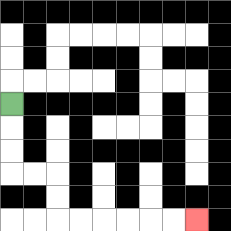{'start': '[0, 4]', 'end': '[8, 9]', 'path_directions': 'D,D,D,R,R,D,D,R,R,R,R,R,R', 'path_coordinates': '[[0, 4], [0, 5], [0, 6], [0, 7], [1, 7], [2, 7], [2, 8], [2, 9], [3, 9], [4, 9], [5, 9], [6, 9], [7, 9], [8, 9]]'}